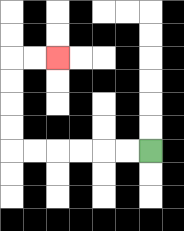{'start': '[6, 6]', 'end': '[2, 2]', 'path_directions': 'L,L,L,L,L,L,U,U,U,U,R,R', 'path_coordinates': '[[6, 6], [5, 6], [4, 6], [3, 6], [2, 6], [1, 6], [0, 6], [0, 5], [0, 4], [0, 3], [0, 2], [1, 2], [2, 2]]'}